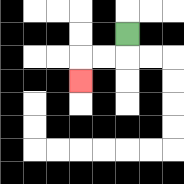{'start': '[5, 1]', 'end': '[3, 3]', 'path_directions': 'D,L,L,D', 'path_coordinates': '[[5, 1], [5, 2], [4, 2], [3, 2], [3, 3]]'}